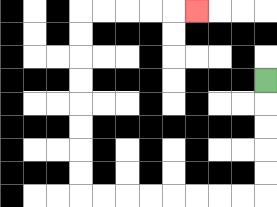{'start': '[11, 3]', 'end': '[8, 0]', 'path_directions': 'D,D,D,D,D,L,L,L,L,L,L,L,L,U,U,U,U,U,U,U,U,R,R,R,R,R', 'path_coordinates': '[[11, 3], [11, 4], [11, 5], [11, 6], [11, 7], [11, 8], [10, 8], [9, 8], [8, 8], [7, 8], [6, 8], [5, 8], [4, 8], [3, 8], [3, 7], [3, 6], [3, 5], [3, 4], [3, 3], [3, 2], [3, 1], [3, 0], [4, 0], [5, 0], [6, 0], [7, 0], [8, 0]]'}